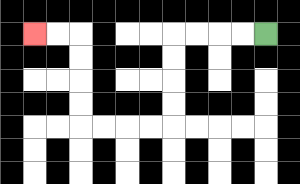{'start': '[11, 1]', 'end': '[1, 1]', 'path_directions': 'L,L,L,L,D,D,D,D,L,L,L,L,U,U,U,U,L,L', 'path_coordinates': '[[11, 1], [10, 1], [9, 1], [8, 1], [7, 1], [7, 2], [7, 3], [7, 4], [7, 5], [6, 5], [5, 5], [4, 5], [3, 5], [3, 4], [3, 3], [3, 2], [3, 1], [2, 1], [1, 1]]'}